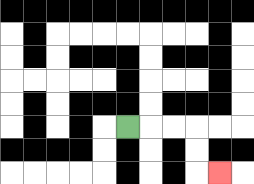{'start': '[5, 5]', 'end': '[9, 7]', 'path_directions': 'R,R,R,D,D,R', 'path_coordinates': '[[5, 5], [6, 5], [7, 5], [8, 5], [8, 6], [8, 7], [9, 7]]'}